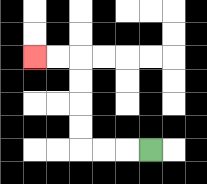{'start': '[6, 6]', 'end': '[1, 2]', 'path_directions': 'L,L,L,U,U,U,U,L,L', 'path_coordinates': '[[6, 6], [5, 6], [4, 6], [3, 6], [3, 5], [3, 4], [3, 3], [3, 2], [2, 2], [1, 2]]'}